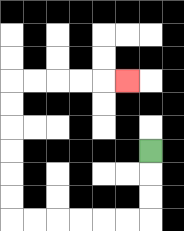{'start': '[6, 6]', 'end': '[5, 3]', 'path_directions': 'D,D,D,L,L,L,L,L,L,U,U,U,U,U,U,R,R,R,R,R', 'path_coordinates': '[[6, 6], [6, 7], [6, 8], [6, 9], [5, 9], [4, 9], [3, 9], [2, 9], [1, 9], [0, 9], [0, 8], [0, 7], [0, 6], [0, 5], [0, 4], [0, 3], [1, 3], [2, 3], [3, 3], [4, 3], [5, 3]]'}